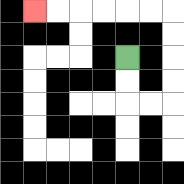{'start': '[5, 2]', 'end': '[1, 0]', 'path_directions': 'D,D,R,R,U,U,U,U,L,L,L,L,L,L', 'path_coordinates': '[[5, 2], [5, 3], [5, 4], [6, 4], [7, 4], [7, 3], [7, 2], [7, 1], [7, 0], [6, 0], [5, 0], [4, 0], [3, 0], [2, 0], [1, 0]]'}